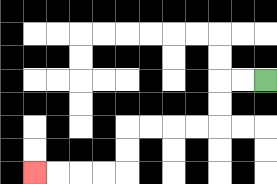{'start': '[11, 3]', 'end': '[1, 7]', 'path_directions': 'L,L,D,D,L,L,L,L,D,D,L,L,L,L', 'path_coordinates': '[[11, 3], [10, 3], [9, 3], [9, 4], [9, 5], [8, 5], [7, 5], [6, 5], [5, 5], [5, 6], [5, 7], [4, 7], [3, 7], [2, 7], [1, 7]]'}